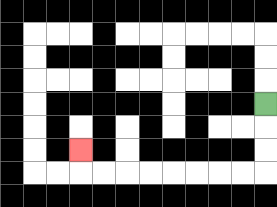{'start': '[11, 4]', 'end': '[3, 6]', 'path_directions': 'D,D,D,L,L,L,L,L,L,L,L,U', 'path_coordinates': '[[11, 4], [11, 5], [11, 6], [11, 7], [10, 7], [9, 7], [8, 7], [7, 7], [6, 7], [5, 7], [4, 7], [3, 7], [3, 6]]'}